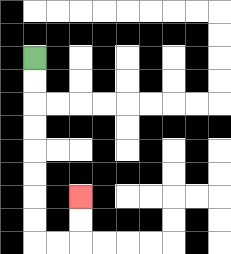{'start': '[1, 2]', 'end': '[3, 8]', 'path_directions': 'D,D,D,D,D,D,D,D,R,R,U,U', 'path_coordinates': '[[1, 2], [1, 3], [1, 4], [1, 5], [1, 6], [1, 7], [1, 8], [1, 9], [1, 10], [2, 10], [3, 10], [3, 9], [3, 8]]'}